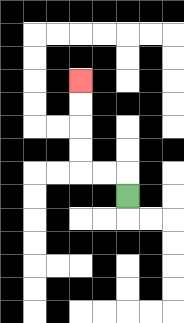{'start': '[5, 8]', 'end': '[3, 3]', 'path_directions': 'U,L,L,U,U,U,U', 'path_coordinates': '[[5, 8], [5, 7], [4, 7], [3, 7], [3, 6], [3, 5], [3, 4], [3, 3]]'}